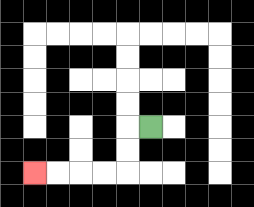{'start': '[6, 5]', 'end': '[1, 7]', 'path_directions': 'L,D,D,L,L,L,L', 'path_coordinates': '[[6, 5], [5, 5], [5, 6], [5, 7], [4, 7], [3, 7], [2, 7], [1, 7]]'}